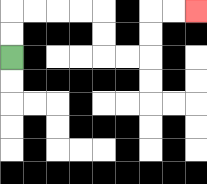{'start': '[0, 2]', 'end': '[8, 0]', 'path_directions': 'U,U,R,R,R,R,D,D,R,R,U,U,R,R', 'path_coordinates': '[[0, 2], [0, 1], [0, 0], [1, 0], [2, 0], [3, 0], [4, 0], [4, 1], [4, 2], [5, 2], [6, 2], [6, 1], [6, 0], [7, 0], [8, 0]]'}